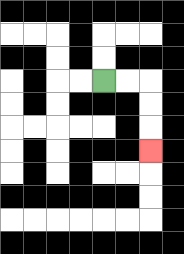{'start': '[4, 3]', 'end': '[6, 6]', 'path_directions': 'R,R,D,D,D', 'path_coordinates': '[[4, 3], [5, 3], [6, 3], [6, 4], [6, 5], [6, 6]]'}